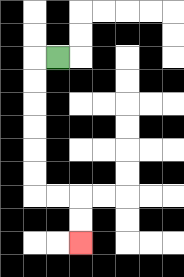{'start': '[2, 2]', 'end': '[3, 10]', 'path_directions': 'L,D,D,D,D,D,D,R,R,D,D', 'path_coordinates': '[[2, 2], [1, 2], [1, 3], [1, 4], [1, 5], [1, 6], [1, 7], [1, 8], [2, 8], [3, 8], [3, 9], [3, 10]]'}